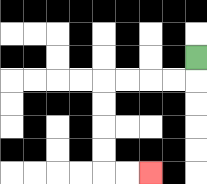{'start': '[8, 2]', 'end': '[6, 7]', 'path_directions': 'D,L,L,L,L,D,D,D,D,R,R', 'path_coordinates': '[[8, 2], [8, 3], [7, 3], [6, 3], [5, 3], [4, 3], [4, 4], [4, 5], [4, 6], [4, 7], [5, 7], [6, 7]]'}